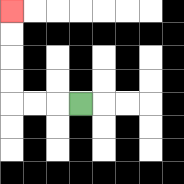{'start': '[3, 4]', 'end': '[0, 0]', 'path_directions': 'L,L,L,U,U,U,U', 'path_coordinates': '[[3, 4], [2, 4], [1, 4], [0, 4], [0, 3], [0, 2], [0, 1], [0, 0]]'}